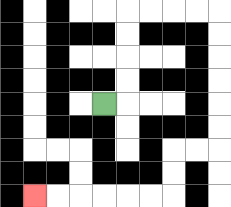{'start': '[4, 4]', 'end': '[1, 8]', 'path_directions': 'R,U,U,U,U,R,R,R,R,D,D,D,D,D,D,L,L,D,D,L,L,L,L,L,L', 'path_coordinates': '[[4, 4], [5, 4], [5, 3], [5, 2], [5, 1], [5, 0], [6, 0], [7, 0], [8, 0], [9, 0], [9, 1], [9, 2], [9, 3], [9, 4], [9, 5], [9, 6], [8, 6], [7, 6], [7, 7], [7, 8], [6, 8], [5, 8], [4, 8], [3, 8], [2, 8], [1, 8]]'}